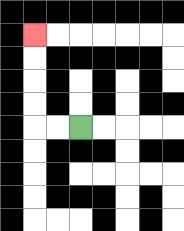{'start': '[3, 5]', 'end': '[1, 1]', 'path_directions': 'L,L,U,U,U,U', 'path_coordinates': '[[3, 5], [2, 5], [1, 5], [1, 4], [1, 3], [1, 2], [1, 1]]'}